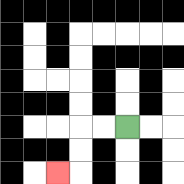{'start': '[5, 5]', 'end': '[2, 7]', 'path_directions': 'L,L,D,D,L', 'path_coordinates': '[[5, 5], [4, 5], [3, 5], [3, 6], [3, 7], [2, 7]]'}